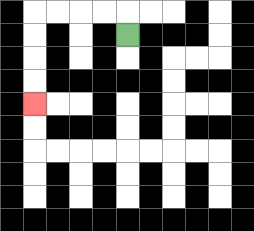{'start': '[5, 1]', 'end': '[1, 4]', 'path_directions': 'U,L,L,L,L,D,D,D,D', 'path_coordinates': '[[5, 1], [5, 0], [4, 0], [3, 0], [2, 0], [1, 0], [1, 1], [1, 2], [1, 3], [1, 4]]'}